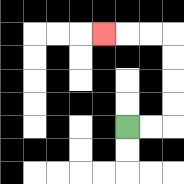{'start': '[5, 5]', 'end': '[4, 1]', 'path_directions': 'R,R,U,U,U,U,L,L,L', 'path_coordinates': '[[5, 5], [6, 5], [7, 5], [7, 4], [7, 3], [7, 2], [7, 1], [6, 1], [5, 1], [4, 1]]'}